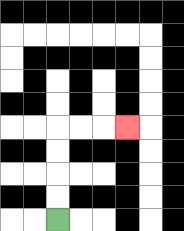{'start': '[2, 9]', 'end': '[5, 5]', 'path_directions': 'U,U,U,U,R,R,R', 'path_coordinates': '[[2, 9], [2, 8], [2, 7], [2, 6], [2, 5], [3, 5], [4, 5], [5, 5]]'}